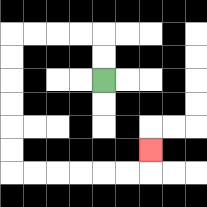{'start': '[4, 3]', 'end': '[6, 6]', 'path_directions': 'U,U,L,L,L,L,D,D,D,D,D,D,R,R,R,R,R,R,U', 'path_coordinates': '[[4, 3], [4, 2], [4, 1], [3, 1], [2, 1], [1, 1], [0, 1], [0, 2], [0, 3], [0, 4], [0, 5], [0, 6], [0, 7], [1, 7], [2, 7], [3, 7], [4, 7], [5, 7], [6, 7], [6, 6]]'}